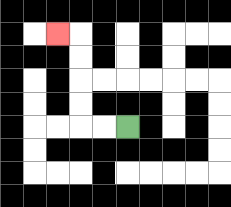{'start': '[5, 5]', 'end': '[2, 1]', 'path_directions': 'L,L,U,U,U,U,L', 'path_coordinates': '[[5, 5], [4, 5], [3, 5], [3, 4], [3, 3], [3, 2], [3, 1], [2, 1]]'}